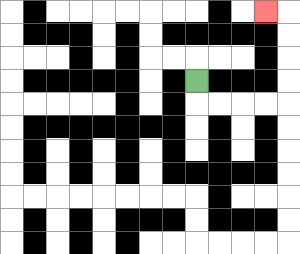{'start': '[8, 3]', 'end': '[11, 0]', 'path_directions': 'D,R,R,R,R,U,U,U,U,L', 'path_coordinates': '[[8, 3], [8, 4], [9, 4], [10, 4], [11, 4], [12, 4], [12, 3], [12, 2], [12, 1], [12, 0], [11, 0]]'}